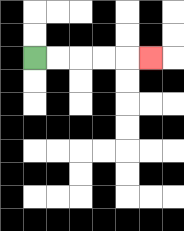{'start': '[1, 2]', 'end': '[6, 2]', 'path_directions': 'R,R,R,R,R', 'path_coordinates': '[[1, 2], [2, 2], [3, 2], [4, 2], [5, 2], [6, 2]]'}